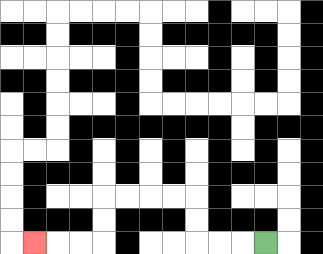{'start': '[11, 10]', 'end': '[1, 10]', 'path_directions': 'L,L,L,U,U,L,L,L,L,D,D,L,L,L', 'path_coordinates': '[[11, 10], [10, 10], [9, 10], [8, 10], [8, 9], [8, 8], [7, 8], [6, 8], [5, 8], [4, 8], [4, 9], [4, 10], [3, 10], [2, 10], [1, 10]]'}